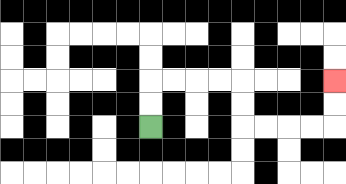{'start': '[6, 5]', 'end': '[14, 3]', 'path_directions': 'U,U,R,R,R,R,D,D,R,R,R,R,U,U', 'path_coordinates': '[[6, 5], [6, 4], [6, 3], [7, 3], [8, 3], [9, 3], [10, 3], [10, 4], [10, 5], [11, 5], [12, 5], [13, 5], [14, 5], [14, 4], [14, 3]]'}